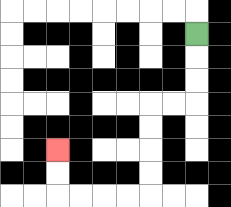{'start': '[8, 1]', 'end': '[2, 6]', 'path_directions': 'D,D,D,L,L,D,D,D,D,L,L,L,L,U,U', 'path_coordinates': '[[8, 1], [8, 2], [8, 3], [8, 4], [7, 4], [6, 4], [6, 5], [6, 6], [6, 7], [6, 8], [5, 8], [4, 8], [3, 8], [2, 8], [2, 7], [2, 6]]'}